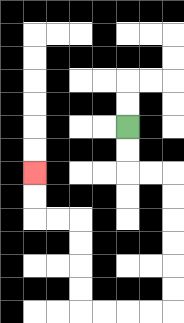{'start': '[5, 5]', 'end': '[1, 7]', 'path_directions': 'D,D,R,R,D,D,D,D,D,D,L,L,L,L,U,U,U,U,L,L,U,U', 'path_coordinates': '[[5, 5], [5, 6], [5, 7], [6, 7], [7, 7], [7, 8], [7, 9], [7, 10], [7, 11], [7, 12], [7, 13], [6, 13], [5, 13], [4, 13], [3, 13], [3, 12], [3, 11], [3, 10], [3, 9], [2, 9], [1, 9], [1, 8], [1, 7]]'}